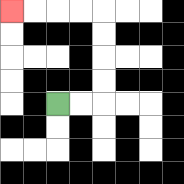{'start': '[2, 4]', 'end': '[0, 0]', 'path_directions': 'R,R,U,U,U,U,L,L,L,L', 'path_coordinates': '[[2, 4], [3, 4], [4, 4], [4, 3], [4, 2], [4, 1], [4, 0], [3, 0], [2, 0], [1, 0], [0, 0]]'}